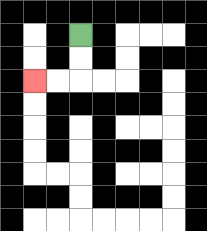{'start': '[3, 1]', 'end': '[1, 3]', 'path_directions': 'D,D,L,L', 'path_coordinates': '[[3, 1], [3, 2], [3, 3], [2, 3], [1, 3]]'}